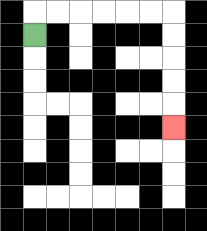{'start': '[1, 1]', 'end': '[7, 5]', 'path_directions': 'U,R,R,R,R,R,R,D,D,D,D,D', 'path_coordinates': '[[1, 1], [1, 0], [2, 0], [3, 0], [4, 0], [5, 0], [6, 0], [7, 0], [7, 1], [7, 2], [7, 3], [7, 4], [7, 5]]'}